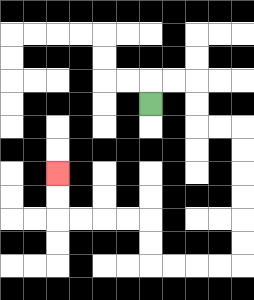{'start': '[6, 4]', 'end': '[2, 7]', 'path_directions': 'U,R,R,D,D,R,R,D,D,D,D,D,D,L,L,L,L,U,U,L,L,L,L,U,U', 'path_coordinates': '[[6, 4], [6, 3], [7, 3], [8, 3], [8, 4], [8, 5], [9, 5], [10, 5], [10, 6], [10, 7], [10, 8], [10, 9], [10, 10], [10, 11], [9, 11], [8, 11], [7, 11], [6, 11], [6, 10], [6, 9], [5, 9], [4, 9], [3, 9], [2, 9], [2, 8], [2, 7]]'}